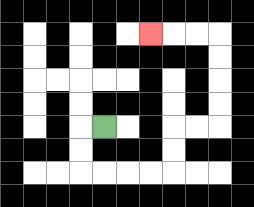{'start': '[4, 5]', 'end': '[6, 1]', 'path_directions': 'L,D,D,R,R,R,R,U,U,R,R,U,U,U,U,L,L,L', 'path_coordinates': '[[4, 5], [3, 5], [3, 6], [3, 7], [4, 7], [5, 7], [6, 7], [7, 7], [7, 6], [7, 5], [8, 5], [9, 5], [9, 4], [9, 3], [9, 2], [9, 1], [8, 1], [7, 1], [6, 1]]'}